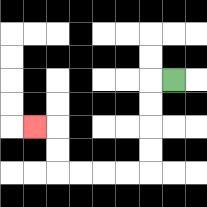{'start': '[7, 3]', 'end': '[1, 5]', 'path_directions': 'L,D,D,D,D,L,L,L,L,U,U,L', 'path_coordinates': '[[7, 3], [6, 3], [6, 4], [6, 5], [6, 6], [6, 7], [5, 7], [4, 7], [3, 7], [2, 7], [2, 6], [2, 5], [1, 5]]'}